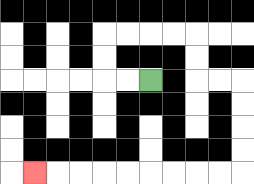{'start': '[6, 3]', 'end': '[1, 7]', 'path_directions': 'L,L,U,U,R,R,R,R,D,D,R,R,D,D,D,D,L,L,L,L,L,L,L,L,L', 'path_coordinates': '[[6, 3], [5, 3], [4, 3], [4, 2], [4, 1], [5, 1], [6, 1], [7, 1], [8, 1], [8, 2], [8, 3], [9, 3], [10, 3], [10, 4], [10, 5], [10, 6], [10, 7], [9, 7], [8, 7], [7, 7], [6, 7], [5, 7], [4, 7], [3, 7], [2, 7], [1, 7]]'}